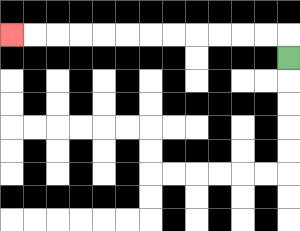{'start': '[12, 2]', 'end': '[0, 1]', 'path_directions': 'U,L,L,L,L,L,L,L,L,L,L,L,L', 'path_coordinates': '[[12, 2], [12, 1], [11, 1], [10, 1], [9, 1], [8, 1], [7, 1], [6, 1], [5, 1], [4, 1], [3, 1], [2, 1], [1, 1], [0, 1]]'}